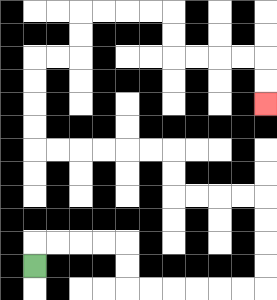{'start': '[1, 11]', 'end': '[11, 4]', 'path_directions': 'U,R,R,R,R,D,D,R,R,R,R,R,R,U,U,U,U,L,L,L,L,U,U,L,L,L,L,L,L,U,U,U,U,R,R,U,U,R,R,R,R,D,D,R,R,R,R,D,D', 'path_coordinates': '[[1, 11], [1, 10], [2, 10], [3, 10], [4, 10], [5, 10], [5, 11], [5, 12], [6, 12], [7, 12], [8, 12], [9, 12], [10, 12], [11, 12], [11, 11], [11, 10], [11, 9], [11, 8], [10, 8], [9, 8], [8, 8], [7, 8], [7, 7], [7, 6], [6, 6], [5, 6], [4, 6], [3, 6], [2, 6], [1, 6], [1, 5], [1, 4], [1, 3], [1, 2], [2, 2], [3, 2], [3, 1], [3, 0], [4, 0], [5, 0], [6, 0], [7, 0], [7, 1], [7, 2], [8, 2], [9, 2], [10, 2], [11, 2], [11, 3], [11, 4]]'}